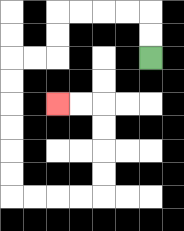{'start': '[6, 2]', 'end': '[2, 4]', 'path_directions': 'U,U,L,L,L,L,D,D,L,L,D,D,D,D,D,D,R,R,R,R,U,U,U,U,L,L', 'path_coordinates': '[[6, 2], [6, 1], [6, 0], [5, 0], [4, 0], [3, 0], [2, 0], [2, 1], [2, 2], [1, 2], [0, 2], [0, 3], [0, 4], [0, 5], [0, 6], [0, 7], [0, 8], [1, 8], [2, 8], [3, 8], [4, 8], [4, 7], [4, 6], [4, 5], [4, 4], [3, 4], [2, 4]]'}